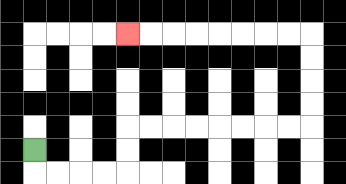{'start': '[1, 6]', 'end': '[5, 1]', 'path_directions': 'D,R,R,R,R,U,U,R,R,R,R,R,R,R,R,U,U,U,U,L,L,L,L,L,L,L,L', 'path_coordinates': '[[1, 6], [1, 7], [2, 7], [3, 7], [4, 7], [5, 7], [5, 6], [5, 5], [6, 5], [7, 5], [8, 5], [9, 5], [10, 5], [11, 5], [12, 5], [13, 5], [13, 4], [13, 3], [13, 2], [13, 1], [12, 1], [11, 1], [10, 1], [9, 1], [8, 1], [7, 1], [6, 1], [5, 1]]'}